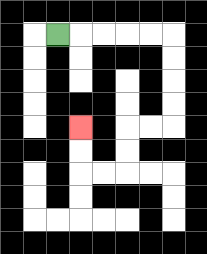{'start': '[2, 1]', 'end': '[3, 5]', 'path_directions': 'R,R,R,R,R,D,D,D,D,L,L,D,D,L,L,U,U', 'path_coordinates': '[[2, 1], [3, 1], [4, 1], [5, 1], [6, 1], [7, 1], [7, 2], [7, 3], [7, 4], [7, 5], [6, 5], [5, 5], [5, 6], [5, 7], [4, 7], [3, 7], [3, 6], [3, 5]]'}